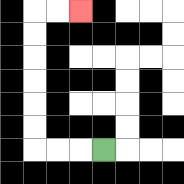{'start': '[4, 6]', 'end': '[3, 0]', 'path_directions': 'L,L,L,U,U,U,U,U,U,R,R', 'path_coordinates': '[[4, 6], [3, 6], [2, 6], [1, 6], [1, 5], [1, 4], [1, 3], [1, 2], [1, 1], [1, 0], [2, 0], [3, 0]]'}